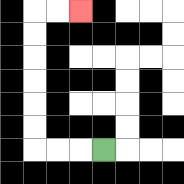{'start': '[4, 6]', 'end': '[3, 0]', 'path_directions': 'L,L,L,U,U,U,U,U,U,R,R', 'path_coordinates': '[[4, 6], [3, 6], [2, 6], [1, 6], [1, 5], [1, 4], [1, 3], [1, 2], [1, 1], [1, 0], [2, 0], [3, 0]]'}